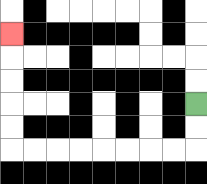{'start': '[8, 4]', 'end': '[0, 1]', 'path_directions': 'D,D,L,L,L,L,L,L,L,L,U,U,U,U,U', 'path_coordinates': '[[8, 4], [8, 5], [8, 6], [7, 6], [6, 6], [5, 6], [4, 6], [3, 6], [2, 6], [1, 6], [0, 6], [0, 5], [0, 4], [0, 3], [0, 2], [0, 1]]'}